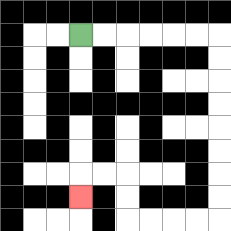{'start': '[3, 1]', 'end': '[3, 8]', 'path_directions': 'R,R,R,R,R,R,D,D,D,D,D,D,D,D,L,L,L,L,U,U,L,L,D', 'path_coordinates': '[[3, 1], [4, 1], [5, 1], [6, 1], [7, 1], [8, 1], [9, 1], [9, 2], [9, 3], [9, 4], [9, 5], [9, 6], [9, 7], [9, 8], [9, 9], [8, 9], [7, 9], [6, 9], [5, 9], [5, 8], [5, 7], [4, 7], [3, 7], [3, 8]]'}